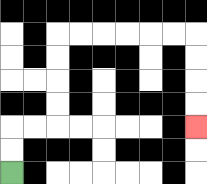{'start': '[0, 7]', 'end': '[8, 5]', 'path_directions': 'U,U,R,R,U,U,U,U,R,R,R,R,R,R,D,D,D,D', 'path_coordinates': '[[0, 7], [0, 6], [0, 5], [1, 5], [2, 5], [2, 4], [2, 3], [2, 2], [2, 1], [3, 1], [4, 1], [5, 1], [6, 1], [7, 1], [8, 1], [8, 2], [8, 3], [8, 4], [8, 5]]'}